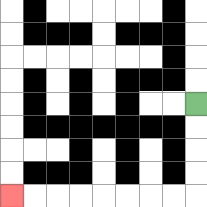{'start': '[8, 4]', 'end': '[0, 8]', 'path_directions': 'D,D,D,D,L,L,L,L,L,L,L,L', 'path_coordinates': '[[8, 4], [8, 5], [8, 6], [8, 7], [8, 8], [7, 8], [6, 8], [5, 8], [4, 8], [3, 8], [2, 8], [1, 8], [0, 8]]'}